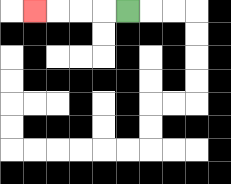{'start': '[5, 0]', 'end': '[1, 0]', 'path_directions': 'L,L,L,L', 'path_coordinates': '[[5, 0], [4, 0], [3, 0], [2, 0], [1, 0]]'}